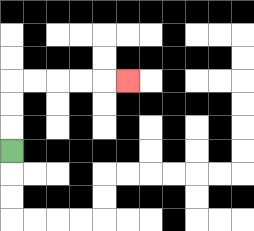{'start': '[0, 6]', 'end': '[5, 3]', 'path_directions': 'U,U,U,R,R,R,R,R', 'path_coordinates': '[[0, 6], [0, 5], [0, 4], [0, 3], [1, 3], [2, 3], [3, 3], [4, 3], [5, 3]]'}